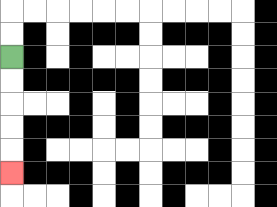{'start': '[0, 2]', 'end': '[0, 7]', 'path_directions': 'D,D,D,D,D', 'path_coordinates': '[[0, 2], [0, 3], [0, 4], [0, 5], [0, 6], [0, 7]]'}